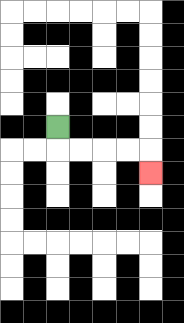{'start': '[2, 5]', 'end': '[6, 7]', 'path_directions': 'D,R,R,R,R,D', 'path_coordinates': '[[2, 5], [2, 6], [3, 6], [4, 6], [5, 6], [6, 6], [6, 7]]'}